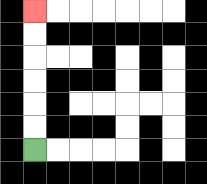{'start': '[1, 6]', 'end': '[1, 0]', 'path_directions': 'U,U,U,U,U,U', 'path_coordinates': '[[1, 6], [1, 5], [1, 4], [1, 3], [1, 2], [1, 1], [1, 0]]'}